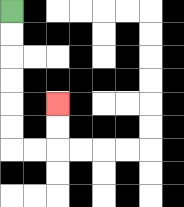{'start': '[0, 0]', 'end': '[2, 4]', 'path_directions': 'D,D,D,D,D,D,R,R,U,U', 'path_coordinates': '[[0, 0], [0, 1], [0, 2], [0, 3], [0, 4], [0, 5], [0, 6], [1, 6], [2, 6], [2, 5], [2, 4]]'}